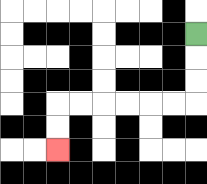{'start': '[8, 1]', 'end': '[2, 6]', 'path_directions': 'D,D,D,L,L,L,L,L,L,D,D', 'path_coordinates': '[[8, 1], [8, 2], [8, 3], [8, 4], [7, 4], [6, 4], [5, 4], [4, 4], [3, 4], [2, 4], [2, 5], [2, 6]]'}